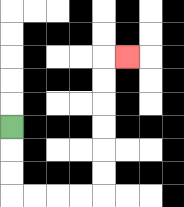{'start': '[0, 5]', 'end': '[5, 2]', 'path_directions': 'D,D,D,R,R,R,R,U,U,U,U,U,U,R', 'path_coordinates': '[[0, 5], [0, 6], [0, 7], [0, 8], [1, 8], [2, 8], [3, 8], [4, 8], [4, 7], [4, 6], [4, 5], [4, 4], [4, 3], [4, 2], [5, 2]]'}